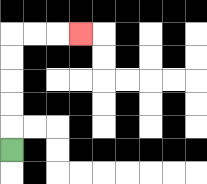{'start': '[0, 6]', 'end': '[3, 1]', 'path_directions': 'U,U,U,U,U,R,R,R', 'path_coordinates': '[[0, 6], [0, 5], [0, 4], [0, 3], [0, 2], [0, 1], [1, 1], [2, 1], [3, 1]]'}